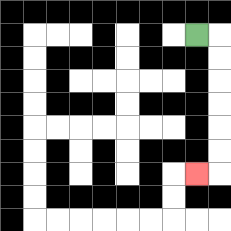{'start': '[8, 1]', 'end': '[8, 7]', 'path_directions': 'R,D,D,D,D,D,D,L', 'path_coordinates': '[[8, 1], [9, 1], [9, 2], [9, 3], [9, 4], [9, 5], [9, 6], [9, 7], [8, 7]]'}